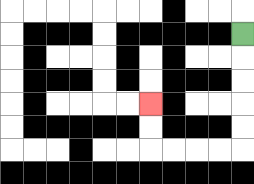{'start': '[10, 1]', 'end': '[6, 4]', 'path_directions': 'D,D,D,D,D,L,L,L,L,U,U', 'path_coordinates': '[[10, 1], [10, 2], [10, 3], [10, 4], [10, 5], [10, 6], [9, 6], [8, 6], [7, 6], [6, 6], [6, 5], [6, 4]]'}